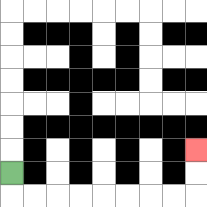{'start': '[0, 7]', 'end': '[8, 6]', 'path_directions': 'D,R,R,R,R,R,R,R,R,U,U', 'path_coordinates': '[[0, 7], [0, 8], [1, 8], [2, 8], [3, 8], [4, 8], [5, 8], [6, 8], [7, 8], [8, 8], [8, 7], [8, 6]]'}